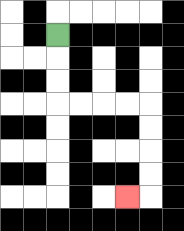{'start': '[2, 1]', 'end': '[5, 8]', 'path_directions': 'D,D,D,R,R,R,R,D,D,D,D,L', 'path_coordinates': '[[2, 1], [2, 2], [2, 3], [2, 4], [3, 4], [4, 4], [5, 4], [6, 4], [6, 5], [6, 6], [6, 7], [6, 8], [5, 8]]'}